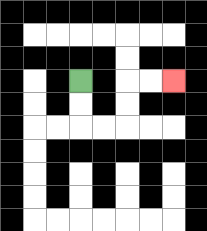{'start': '[3, 3]', 'end': '[7, 3]', 'path_directions': 'D,D,R,R,U,U,R,R', 'path_coordinates': '[[3, 3], [3, 4], [3, 5], [4, 5], [5, 5], [5, 4], [5, 3], [6, 3], [7, 3]]'}